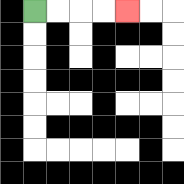{'start': '[1, 0]', 'end': '[5, 0]', 'path_directions': 'R,R,R,R', 'path_coordinates': '[[1, 0], [2, 0], [3, 0], [4, 0], [5, 0]]'}